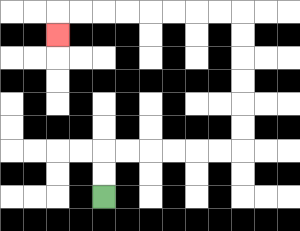{'start': '[4, 8]', 'end': '[2, 1]', 'path_directions': 'U,U,R,R,R,R,R,R,U,U,U,U,U,U,L,L,L,L,L,L,L,L,D', 'path_coordinates': '[[4, 8], [4, 7], [4, 6], [5, 6], [6, 6], [7, 6], [8, 6], [9, 6], [10, 6], [10, 5], [10, 4], [10, 3], [10, 2], [10, 1], [10, 0], [9, 0], [8, 0], [7, 0], [6, 0], [5, 0], [4, 0], [3, 0], [2, 0], [2, 1]]'}